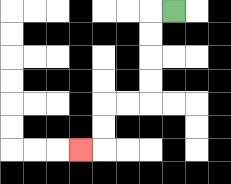{'start': '[7, 0]', 'end': '[3, 6]', 'path_directions': 'L,D,D,D,D,L,L,D,D,L', 'path_coordinates': '[[7, 0], [6, 0], [6, 1], [6, 2], [6, 3], [6, 4], [5, 4], [4, 4], [4, 5], [4, 6], [3, 6]]'}